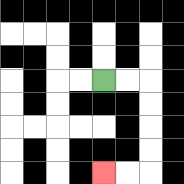{'start': '[4, 3]', 'end': '[4, 7]', 'path_directions': 'R,R,D,D,D,D,L,L', 'path_coordinates': '[[4, 3], [5, 3], [6, 3], [6, 4], [6, 5], [6, 6], [6, 7], [5, 7], [4, 7]]'}